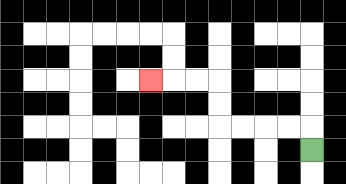{'start': '[13, 6]', 'end': '[6, 3]', 'path_directions': 'U,L,L,L,L,U,U,L,L,L', 'path_coordinates': '[[13, 6], [13, 5], [12, 5], [11, 5], [10, 5], [9, 5], [9, 4], [9, 3], [8, 3], [7, 3], [6, 3]]'}